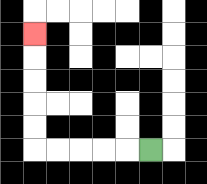{'start': '[6, 6]', 'end': '[1, 1]', 'path_directions': 'L,L,L,L,L,U,U,U,U,U', 'path_coordinates': '[[6, 6], [5, 6], [4, 6], [3, 6], [2, 6], [1, 6], [1, 5], [1, 4], [1, 3], [1, 2], [1, 1]]'}